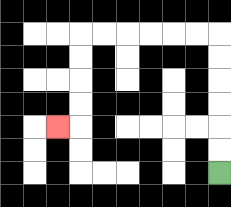{'start': '[9, 7]', 'end': '[2, 5]', 'path_directions': 'U,U,U,U,U,U,L,L,L,L,L,L,D,D,D,D,L', 'path_coordinates': '[[9, 7], [9, 6], [9, 5], [9, 4], [9, 3], [9, 2], [9, 1], [8, 1], [7, 1], [6, 1], [5, 1], [4, 1], [3, 1], [3, 2], [3, 3], [3, 4], [3, 5], [2, 5]]'}